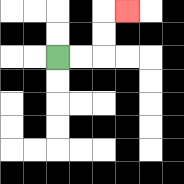{'start': '[2, 2]', 'end': '[5, 0]', 'path_directions': 'R,R,U,U,R', 'path_coordinates': '[[2, 2], [3, 2], [4, 2], [4, 1], [4, 0], [5, 0]]'}